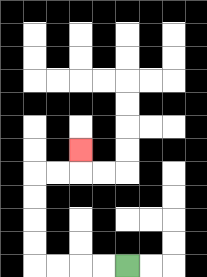{'start': '[5, 11]', 'end': '[3, 6]', 'path_directions': 'L,L,L,L,U,U,U,U,R,R,U', 'path_coordinates': '[[5, 11], [4, 11], [3, 11], [2, 11], [1, 11], [1, 10], [1, 9], [1, 8], [1, 7], [2, 7], [3, 7], [3, 6]]'}